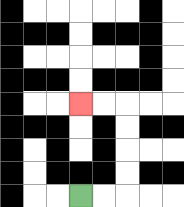{'start': '[3, 8]', 'end': '[3, 4]', 'path_directions': 'R,R,U,U,U,U,L,L', 'path_coordinates': '[[3, 8], [4, 8], [5, 8], [5, 7], [5, 6], [5, 5], [5, 4], [4, 4], [3, 4]]'}